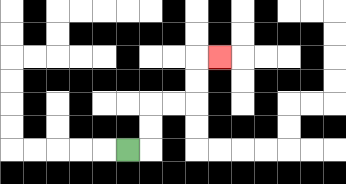{'start': '[5, 6]', 'end': '[9, 2]', 'path_directions': 'R,U,U,R,R,U,U,R', 'path_coordinates': '[[5, 6], [6, 6], [6, 5], [6, 4], [7, 4], [8, 4], [8, 3], [8, 2], [9, 2]]'}